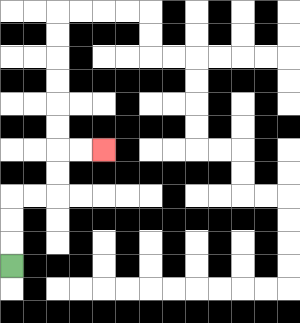{'start': '[0, 11]', 'end': '[4, 6]', 'path_directions': 'U,U,U,R,R,U,U,R,R', 'path_coordinates': '[[0, 11], [0, 10], [0, 9], [0, 8], [1, 8], [2, 8], [2, 7], [2, 6], [3, 6], [4, 6]]'}